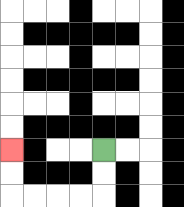{'start': '[4, 6]', 'end': '[0, 6]', 'path_directions': 'D,D,L,L,L,L,U,U', 'path_coordinates': '[[4, 6], [4, 7], [4, 8], [3, 8], [2, 8], [1, 8], [0, 8], [0, 7], [0, 6]]'}